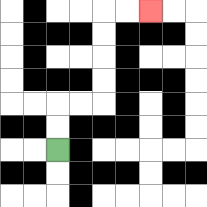{'start': '[2, 6]', 'end': '[6, 0]', 'path_directions': 'U,U,R,R,U,U,U,U,R,R', 'path_coordinates': '[[2, 6], [2, 5], [2, 4], [3, 4], [4, 4], [4, 3], [4, 2], [4, 1], [4, 0], [5, 0], [6, 0]]'}